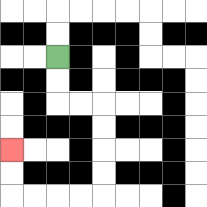{'start': '[2, 2]', 'end': '[0, 6]', 'path_directions': 'D,D,R,R,D,D,D,D,L,L,L,L,U,U', 'path_coordinates': '[[2, 2], [2, 3], [2, 4], [3, 4], [4, 4], [4, 5], [4, 6], [4, 7], [4, 8], [3, 8], [2, 8], [1, 8], [0, 8], [0, 7], [0, 6]]'}